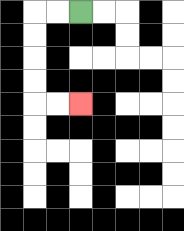{'start': '[3, 0]', 'end': '[3, 4]', 'path_directions': 'L,L,D,D,D,D,R,R', 'path_coordinates': '[[3, 0], [2, 0], [1, 0], [1, 1], [1, 2], [1, 3], [1, 4], [2, 4], [3, 4]]'}